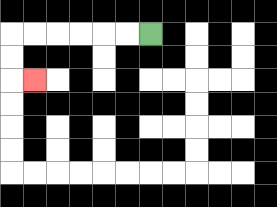{'start': '[6, 1]', 'end': '[1, 3]', 'path_directions': 'L,L,L,L,L,L,D,D,R', 'path_coordinates': '[[6, 1], [5, 1], [4, 1], [3, 1], [2, 1], [1, 1], [0, 1], [0, 2], [0, 3], [1, 3]]'}